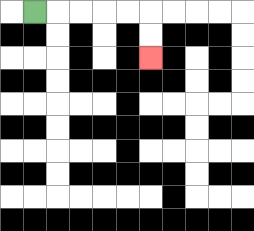{'start': '[1, 0]', 'end': '[6, 2]', 'path_directions': 'R,R,R,R,R,D,D', 'path_coordinates': '[[1, 0], [2, 0], [3, 0], [4, 0], [5, 0], [6, 0], [6, 1], [6, 2]]'}